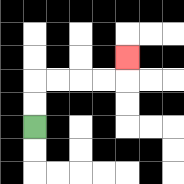{'start': '[1, 5]', 'end': '[5, 2]', 'path_directions': 'U,U,R,R,R,R,U', 'path_coordinates': '[[1, 5], [1, 4], [1, 3], [2, 3], [3, 3], [4, 3], [5, 3], [5, 2]]'}